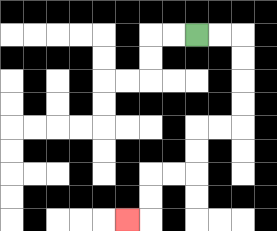{'start': '[8, 1]', 'end': '[5, 9]', 'path_directions': 'R,R,D,D,D,D,L,L,D,D,L,L,D,D,L', 'path_coordinates': '[[8, 1], [9, 1], [10, 1], [10, 2], [10, 3], [10, 4], [10, 5], [9, 5], [8, 5], [8, 6], [8, 7], [7, 7], [6, 7], [6, 8], [6, 9], [5, 9]]'}